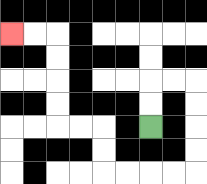{'start': '[6, 5]', 'end': '[0, 1]', 'path_directions': 'U,U,R,R,D,D,D,D,L,L,L,L,U,U,L,L,U,U,U,U,L,L', 'path_coordinates': '[[6, 5], [6, 4], [6, 3], [7, 3], [8, 3], [8, 4], [8, 5], [8, 6], [8, 7], [7, 7], [6, 7], [5, 7], [4, 7], [4, 6], [4, 5], [3, 5], [2, 5], [2, 4], [2, 3], [2, 2], [2, 1], [1, 1], [0, 1]]'}